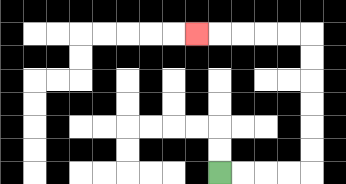{'start': '[9, 7]', 'end': '[8, 1]', 'path_directions': 'R,R,R,R,U,U,U,U,U,U,L,L,L,L,L', 'path_coordinates': '[[9, 7], [10, 7], [11, 7], [12, 7], [13, 7], [13, 6], [13, 5], [13, 4], [13, 3], [13, 2], [13, 1], [12, 1], [11, 1], [10, 1], [9, 1], [8, 1]]'}